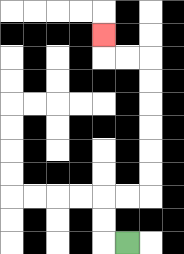{'start': '[5, 10]', 'end': '[4, 1]', 'path_directions': 'L,U,U,R,R,U,U,U,U,U,U,L,L,U', 'path_coordinates': '[[5, 10], [4, 10], [4, 9], [4, 8], [5, 8], [6, 8], [6, 7], [6, 6], [6, 5], [6, 4], [6, 3], [6, 2], [5, 2], [4, 2], [4, 1]]'}